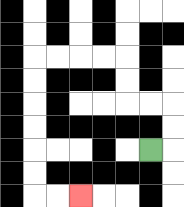{'start': '[6, 6]', 'end': '[3, 8]', 'path_directions': 'R,U,U,L,L,U,U,L,L,L,L,D,D,D,D,D,D,R,R', 'path_coordinates': '[[6, 6], [7, 6], [7, 5], [7, 4], [6, 4], [5, 4], [5, 3], [5, 2], [4, 2], [3, 2], [2, 2], [1, 2], [1, 3], [1, 4], [1, 5], [1, 6], [1, 7], [1, 8], [2, 8], [3, 8]]'}